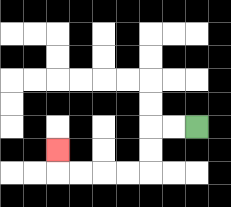{'start': '[8, 5]', 'end': '[2, 6]', 'path_directions': 'L,L,D,D,L,L,L,L,U', 'path_coordinates': '[[8, 5], [7, 5], [6, 5], [6, 6], [6, 7], [5, 7], [4, 7], [3, 7], [2, 7], [2, 6]]'}